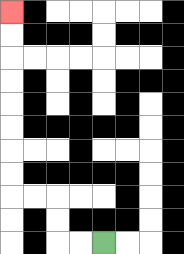{'start': '[4, 10]', 'end': '[0, 0]', 'path_directions': 'L,L,U,U,L,L,U,U,U,U,U,U,U,U', 'path_coordinates': '[[4, 10], [3, 10], [2, 10], [2, 9], [2, 8], [1, 8], [0, 8], [0, 7], [0, 6], [0, 5], [0, 4], [0, 3], [0, 2], [0, 1], [0, 0]]'}